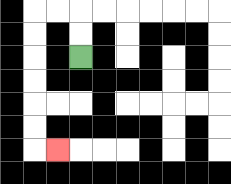{'start': '[3, 2]', 'end': '[2, 6]', 'path_directions': 'U,U,L,L,D,D,D,D,D,D,R', 'path_coordinates': '[[3, 2], [3, 1], [3, 0], [2, 0], [1, 0], [1, 1], [1, 2], [1, 3], [1, 4], [1, 5], [1, 6], [2, 6]]'}